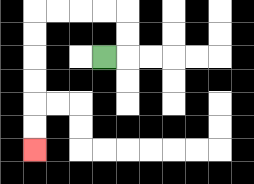{'start': '[4, 2]', 'end': '[1, 6]', 'path_directions': 'R,U,U,L,L,L,L,D,D,D,D,D,D', 'path_coordinates': '[[4, 2], [5, 2], [5, 1], [5, 0], [4, 0], [3, 0], [2, 0], [1, 0], [1, 1], [1, 2], [1, 3], [1, 4], [1, 5], [1, 6]]'}